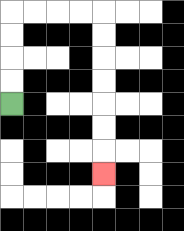{'start': '[0, 4]', 'end': '[4, 7]', 'path_directions': 'U,U,U,U,R,R,R,R,D,D,D,D,D,D,D', 'path_coordinates': '[[0, 4], [0, 3], [0, 2], [0, 1], [0, 0], [1, 0], [2, 0], [3, 0], [4, 0], [4, 1], [4, 2], [4, 3], [4, 4], [4, 5], [4, 6], [4, 7]]'}